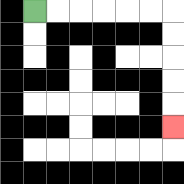{'start': '[1, 0]', 'end': '[7, 5]', 'path_directions': 'R,R,R,R,R,R,D,D,D,D,D', 'path_coordinates': '[[1, 0], [2, 0], [3, 0], [4, 0], [5, 0], [6, 0], [7, 0], [7, 1], [7, 2], [7, 3], [7, 4], [7, 5]]'}